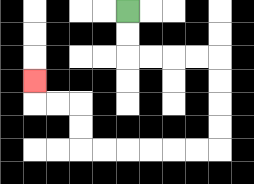{'start': '[5, 0]', 'end': '[1, 3]', 'path_directions': 'D,D,R,R,R,R,D,D,D,D,L,L,L,L,L,L,U,U,L,L,U', 'path_coordinates': '[[5, 0], [5, 1], [5, 2], [6, 2], [7, 2], [8, 2], [9, 2], [9, 3], [9, 4], [9, 5], [9, 6], [8, 6], [7, 6], [6, 6], [5, 6], [4, 6], [3, 6], [3, 5], [3, 4], [2, 4], [1, 4], [1, 3]]'}